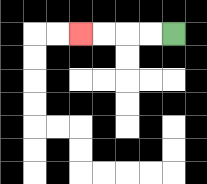{'start': '[7, 1]', 'end': '[3, 1]', 'path_directions': 'L,L,L,L', 'path_coordinates': '[[7, 1], [6, 1], [5, 1], [4, 1], [3, 1]]'}